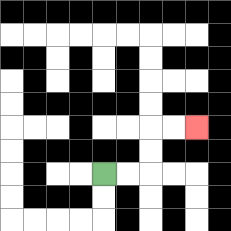{'start': '[4, 7]', 'end': '[8, 5]', 'path_directions': 'R,R,U,U,R,R', 'path_coordinates': '[[4, 7], [5, 7], [6, 7], [6, 6], [6, 5], [7, 5], [8, 5]]'}